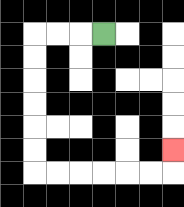{'start': '[4, 1]', 'end': '[7, 6]', 'path_directions': 'L,L,L,D,D,D,D,D,D,R,R,R,R,R,R,U', 'path_coordinates': '[[4, 1], [3, 1], [2, 1], [1, 1], [1, 2], [1, 3], [1, 4], [1, 5], [1, 6], [1, 7], [2, 7], [3, 7], [4, 7], [5, 7], [6, 7], [7, 7], [7, 6]]'}